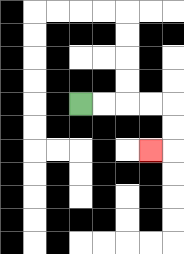{'start': '[3, 4]', 'end': '[6, 6]', 'path_directions': 'R,R,R,R,D,D,L', 'path_coordinates': '[[3, 4], [4, 4], [5, 4], [6, 4], [7, 4], [7, 5], [7, 6], [6, 6]]'}